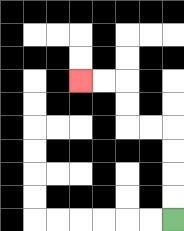{'start': '[7, 9]', 'end': '[3, 3]', 'path_directions': 'U,U,U,U,L,L,U,U,L,L', 'path_coordinates': '[[7, 9], [7, 8], [7, 7], [7, 6], [7, 5], [6, 5], [5, 5], [5, 4], [5, 3], [4, 3], [3, 3]]'}